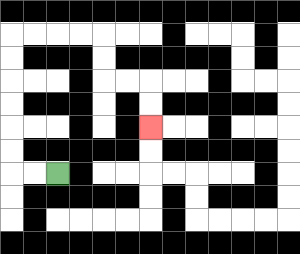{'start': '[2, 7]', 'end': '[6, 5]', 'path_directions': 'L,L,U,U,U,U,U,U,R,R,R,R,D,D,R,R,D,D', 'path_coordinates': '[[2, 7], [1, 7], [0, 7], [0, 6], [0, 5], [0, 4], [0, 3], [0, 2], [0, 1], [1, 1], [2, 1], [3, 1], [4, 1], [4, 2], [4, 3], [5, 3], [6, 3], [6, 4], [6, 5]]'}